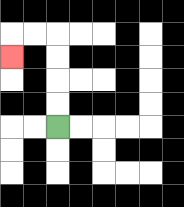{'start': '[2, 5]', 'end': '[0, 2]', 'path_directions': 'U,U,U,U,L,L,D', 'path_coordinates': '[[2, 5], [2, 4], [2, 3], [2, 2], [2, 1], [1, 1], [0, 1], [0, 2]]'}